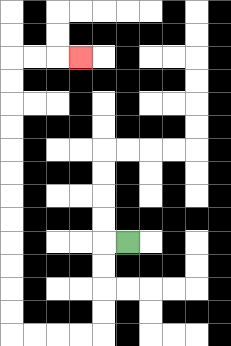{'start': '[5, 10]', 'end': '[3, 2]', 'path_directions': 'L,D,D,D,D,L,L,L,L,U,U,U,U,U,U,U,U,U,U,U,U,R,R,R', 'path_coordinates': '[[5, 10], [4, 10], [4, 11], [4, 12], [4, 13], [4, 14], [3, 14], [2, 14], [1, 14], [0, 14], [0, 13], [0, 12], [0, 11], [0, 10], [0, 9], [0, 8], [0, 7], [0, 6], [0, 5], [0, 4], [0, 3], [0, 2], [1, 2], [2, 2], [3, 2]]'}